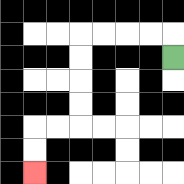{'start': '[7, 2]', 'end': '[1, 7]', 'path_directions': 'U,L,L,L,L,D,D,D,D,L,L,D,D', 'path_coordinates': '[[7, 2], [7, 1], [6, 1], [5, 1], [4, 1], [3, 1], [3, 2], [3, 3], [3, 4], [3, 5], [2, 5], [1, 5], [1, 6], [1, 7]]'}